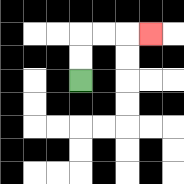{'start': '[3, 3]', 'end': '[6, 1]', 'path_directions': 'U,U,R,R,R', 'path_coordinates': '[[3, 3], [3, 2], [3, 1], [4, 1], [5, 1], [6, 1]]'}